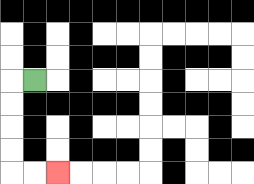{'start': '[1, 3]', 'end': '[2, 7]', 'path_directions': 'L,D,D,D,D,R,R', 'path_coordinates': '[[1, 3], [0, 3], [0, 4], [0, 5], [0, 6], [0, 7], [1, 7], [2, 7]]'}